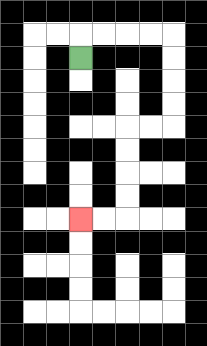{'start': '[3, 2]', 'end': '[3, 9]', 'path_directions': 'U,R,R,R,R,D,D,D,D,L,L,D,D,D,D,L,L', 'path_coordinates': '[[3, 2], [3, 1], [4, 1], [5, 1], [6, 1], [7, 1], [7, 2], [7, 3], [7, 4], [7, 5], [6, 5], [5, 5], [5, 6], [5, 7], [5, 8], [5, 9], [4, 9], [3, 9]]'}